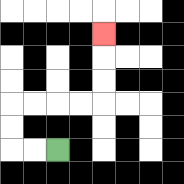{'start': '[2, 6]', 'end': '[4, 1]', 'path_directions': 'L,L,U,U,R,R,R,R,U,U,U', 'path_coordinates': '[[2, 6], [1, 6], [0, 6], [0, 5], [0, 4], [1, 4], [2, 4], [3, 4], [4, 4], [4, 3], [4, 2], [4, 1]]'}